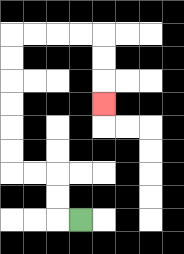{'start': '[3, 9]', 'end': '[4, 4]', 'path_directions': 'L,U,U,L,L,U,U,U,U,U,U,R,R,R,R,D,D,D', 'path_coordinates': '[[3, 9], [2, 9], [2, 8], [2, 7], [1, 7], [0, 7], [0, 6], [0, 5], [0, 4], [0, 3], [0, 2], [0, 1], [1, 1], [2, 1], [3, 1], [4, 1], [4, 2], [4, 3], [4, 4]]'}